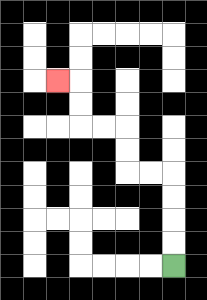{'start': '[7, 11]', 'end': '[2, 3]', 'path_directions': 'U,U,U,U,L,L,U,U,L,L,U,U,L', 'path_coordinates': '[[7, 11], [7, 10], [7, 9], [7, 8], [7, 7], [6, 7], [5, 7], [5, 6], [5, 5], [4, 5], [3, 5], [3, 4], [3, 3], [2, 3]]'}